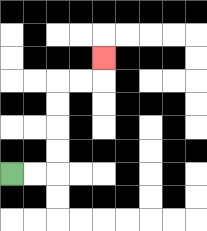{'start': '[0, 7]', 'end': '[4, 2]', 'path_directions': 'R,R,U,U,U,U,R,R,U', 'path_coordinates': '[[0, 7], [1, 7], [2, 7], [2, 6], [2, 5], [2, 4], [2, 3], [3, 3], [4, 3], [4, 2]]'}